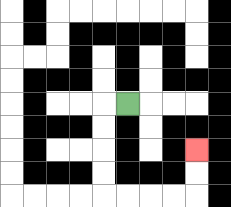{'start': '[5, 4]', 'end': '[8, 6]', 'path_directions': 'L,D,D,D,D,R,R,R,R,U,U', 'path_coordinates': '[[5, 4], [4, 4], [4, 5], [4, 6], [4, 7], [4, 8], [5, 8], [6, 8], [7, 8], [8, 8], [8, 7], [8, 6]]'}